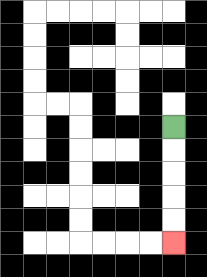{'start': '[7, 5]', 'end': '[7, 10]', 'path_directions': 'D,D,D,D,D', 'path_coordinates': '[[7, 5], [7, 6], [7, 7], [7, 8], [7, 9], [7, 10]]'}